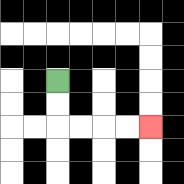{'start': '[2, 3]', 'end': '[6, 5]', 'path_directions': 'D,D,R,R,R,R', 'path_coordinates': '[[2, 3], [2, 4], [2, 5], [3, 5], [4, 5], [5, 5], [6, 5]]'}